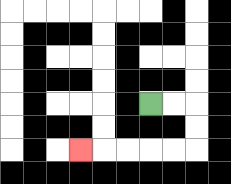{'start': '[6, 4]', 'end': '[3, 6]', 'path_directions': 'R,R,D,D,L,L,L,L,L', 'path_coordinates': '[[6, 4], [7, 4], [8, 4], [8, 5], [8, 6], [7, 6], [6, 6], [5, 6], [4, 6], [3, 6]]'}